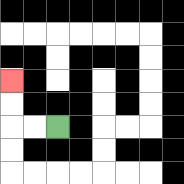{'start': '[2, 5]', 'end': '[0, 3]', 'path_directions': 'L,L,U,U', 'path_coordinates': '[[2, 5], [1, 5], [0, 5], [0, 4], [0, 3]]'}